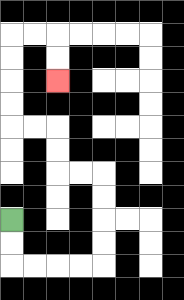{'start': '[0, 9]', 'end': '[2, 3]', 'path_directions': 'D,D,R,R,R,R,U,U,U,U,L,L,U,U,L,L,U,U,U,U,R,R,D,D', 'path_coordinates': '[[0, 9], [0, 10], [0, 11], [1, 11], [2, 11], [3, 11], [4, 11], [4, 10], [4, 9], [4, 8], [4, 7], [3, 7], [2, 7], [2, 6], [2, 5], [1, 5], [0, 5], [0, 4], [0, 3], [0, 2], [0, 1], [1, 1], [2, 1], [2, 2], [2, 3]]'}